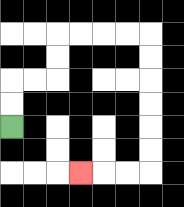{'start': '[0, 5]', 'end': '[3, 7]', 'path_directions': 'U,U,R,R,U,U,R,R,R,R,D,D,D,D,D,D,L,L,L', 'path_coordinates': '[[0, 5], [0, 4], [0, 3], [1, 3], [2, 3], [2, 2], [2, 1], [3, 1], [4, 1], [5, 1], [6, 1], [6, 2], [6, 3], [6, 4], [6, 5], [6, 6], [6, 7], [5, 7], [4, 7], [3, 7]]'}